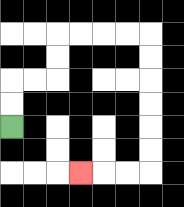{'start': '[0, 5]', 'end': '[3, 7]', 'path_directions': 'U,U,R,R,U,U,R,R,R,R,D,D,D,D,D,D,L,L,L', 'path_coordinates': '[[0, 5], [0, 4], [0, 3], [1, 3], [2, 3], [2, 2], [2, 1], [3, 1], [4, 1], [5, 1], [6, 1], [6, 2], [6, 3], [6, 4], [6, 5], [6, 6], [6, 7], [5, 7], [4, 7], [3, 7]]'}